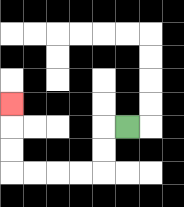{'start': '[5, 5]', 'end': '[0, 4]', 'path_directions': 'L,D,D,L,L,L,L,U,U,U', 'path_coordinates': '[[5, 5], [4, 5], [4, 6], [4, 7], [3, 7], [2, 7], [1, 7], [0, 7], [0, 6], [0, 5], [0, 4]]'}